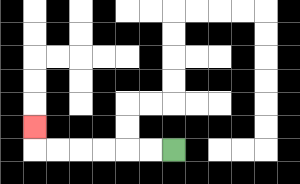{'start': '[7, 6]', 'end': '[1, 5]', 'path_directions': 'L,L,L,L,L,L,U', 'path_coordinates': '[[7, 6], [6, 6], [5, 6], [4, 6], [3, 6], [2, 6], [1, 6], [1, 5]]'}